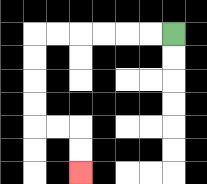{'start': '[7, 1]', 'end': '[3, 7]', 'path_directions': 'L,L,L,L,L,L,D,D,D,D,R,R,D,D', 'path_coordinates': '[[7, 1], [6, 1], [5, 1], [4, 1], [3, 1], [2, 1], [1, 1], [1, 2], [1, 3], [1, 4], [1, 5], [2, 5], [3, 5], [3, 6], [3, 7]]'}